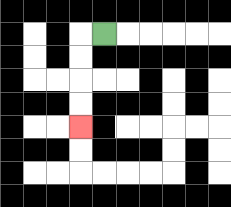{'start': '[4, 1]', 'end': '[3, 5]', 'path_directions': 'L,D,D,D,D', 'path_coordinates': '[[4, 1], [3, 1], [3, 2], [3, 3], [3, 4], [3, 5]]'}